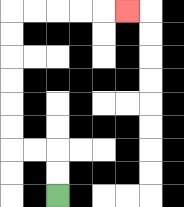{'start': '[2, 8]', 'end': '[5, 0]', 'path_directions': 'U,U,L,L,U,U,U,U,U,U,R,R,R,R,R', 'path_coordinates': '[[2, 8], [2, 7], [2, 6], [1, 6], [0, 6], [0, 5], [0, 4], [0, 3], [0, 2], [0, 1], [0, 0], [1, 0], [2, 0], [3, 0], [4, 0], [5, 0]]'}